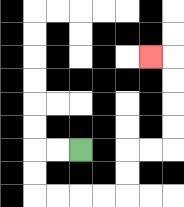{'start': '[3, 6]', 'end': '[6, 2]', 'path_directions': 'L,L,D,D,R,R,R,R,U,U,R,R,U,U,U,U,L', 'path_coordinates': '[[3, 6], [2, 6], [1, 6], [1, 7], [1, 8], [2, 8], [3, 8], [4, 8], [5, 8], [5, 7], [5, 6], [6, 6], [7, 6], [7, 5], [7, 4], [7, 3], [7, 2], [6, 2]]'}